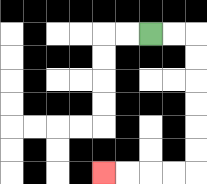{'start': '[6, 1]', 'end': '[4, 7]', 'path_directions': 'R,R,D,D,D,D,D,D,L,L,L,L', 'path_coordinates': '[[6, 1], [7, 1], [8, 1], [8, 2], [8, 3], [8, 4], [8, 5], [8, 6], [8, 7], [7, 7], [6, 7], [5, 7], [4, 7]]'}